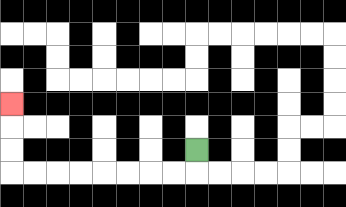{'start': '[8, 6]', 'end': '[0, 4]', 'path_directions': 'D,L,L,L,L,L,L,L,L,U,U,U', 'path_coordinates': '[[8, 6], [8, 7], [7, 7], [6, 7], [5, 7], [4, 7], [3, 7], [2, 7], [1, 7], [0, 7], [0, 6], [0, 5], [0, 4]]'}